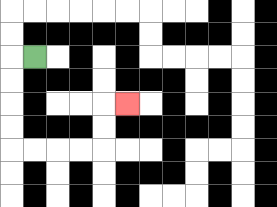{'start': '[1, 2]', 'end': '[5, 4]', 'path_directions': 'L,D,D,D,D,R,R,R,R,U,U,R', 'path_coordinates': '[[1, 2], [0, 2], [0, 3], [0, 4], [0, 5], [0, 6], [1, 6], [2, 6], [3, 6], [4, 6], [4, 5], [4, 4], [5, 4]]'}